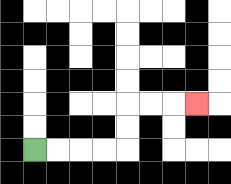{'start': '[1, 6]', 'end': '[8, 4]', 'path_directions': 'R,R,R,R,U,U,R,R,R', 'path_coordinates': '[[1, 6], [2, 6], [3, 6], [4, 6], [5, 6], [5, 5], [5, 4], [6, 4], [7, 4], [8, 4]]'}